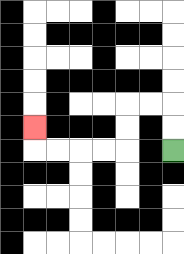{'start': '[7, 6]', 'end': '[1, 5]', 'path_directions': 'U,U,L,L,D,D,L,L,L,L,U', 'path_coordinates': '[[7, 6], [7, 5], [7, 4], [6, 4], [5, 4], [5, 5], [5, 6], [4, 6], [3, 6], [2, 6], [1, 6], [1, 5]]'}